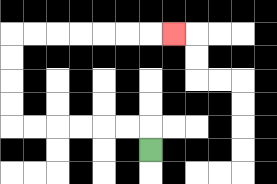{'start': '[6, 6]', 'end': '[7, 1]', 'path_directions': 'U,L,L,L,L,L,L,U,U,U,U,R,R,R,R,R,R,R', 'path_coordinates': '[[6, 6], [6, 5], [5, 5], [4, 5], [3, 5], [2, 5], [1, 5], [0, 5], [0, 4], [0, 3], [0, 2], [0, 1], [1, 1], [2, 1], [3, 1], [4, 1], [5, 1], [6, 1], [7, 1]]'}